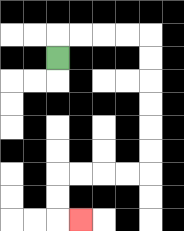{'start': '[2, 2]', 'end': '[3, 9]', 'path_directions': 'U,R,R,R,R,D,D,D,D,D,D,L,L,L,L,D,D,R', 'path_coordinates': '[[2, 2], [2, 1], [3, 1], [4, 1], [5, 1], [6, 1], [6, 2], [6, 3], [6, 4], [6, 5], [6, 6], [6, 7], [5, 7], [4, 7], [3, 7], [2, 7], [2, 8], [2, 9], [3, 9]]'}